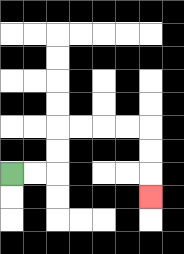{'start': '[0, 7]', 'end': '[6, 8]', 'path_directions': 'R,R,U,U,R,R,R,R,D,D,D', 'path_coordinates': '[[0, 7], [1, 7], [2, 7], [2, 6], [2, 5], [3, 5], [4, 5], [5, 5], [6, 5], [6, 6], [6, 7], [6, 8]]'}